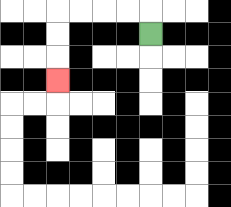{'start': '[6, 1]', 'end': '[2, 3]', 'path_directions': 'U,L,L,L,L,D,D,D', 'path_coordinates': '[[6, 1], [6, 0], [5, 0], [4, 0], [3, 0], [2, 0], [2, 1], [2, 2], [2, 3]]'}